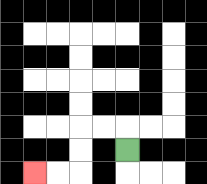{'start': '[5, 6]', 'end': '[1, 7]', 'path_directions': 'U,L,L,D,D,L,L', 'path_coordinates': '[[5, 6], [5, 5], [4, 5], [3, 5], [3, 6], [3, 7], [2, 7], [1, 7]]'}